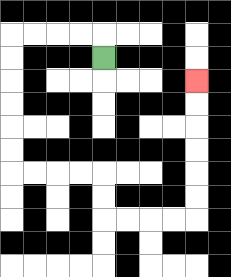{'start': '[4, 2]', 'end': '[8, 3]', 'path_directions': 'U,L,L,L,L,D,D,D,D,D,D,R,R,R,R,D,D,R,R,R,R,U,U,U,U,U,U', 'path_coordinates': '[[4, 2], [4, 1], [3, 1], [2, 1], [1, 1], [0, 1], [0, 2], [0, 3], [0, 4], [0, 5], [0, 6], [0, 7], [1, 7], [2, 7], [3, 7], [4, 7], [4, 8], [4, 9], [5, 9], [6, 9], [7, 9], [8, 9], [8, 8], [8, 7], [8, 6], [8, 5], [8, 4], [8, 3]]'}